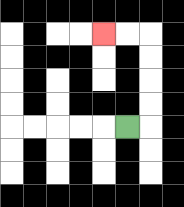{'start': '[5, 5]', 'end': '[4, 1]', 'path_directions': 'R,U,U,U,U,L,L', 'path_coordinates': '[[5, 5], [6, 5], [6, 4], [6, 3], [6, 2], [6, 1], [5, 1], [4, 1]]'}